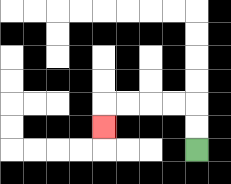{'start': '[8, 6]', 'end': '[4, 5]', 'path_directions': 'U,U,L,L,L,L,D', 'path_coordinates': '[[8, 6], [8, 5], [8, 4], [7, 4], [6, 4], [5, 4], [4, 4], [4, 5]]'}